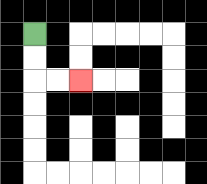{'start': '[1, 1]', 'end': '[3, 3]', 'path_directions': 'D,D,R,R', 'path_coordinates': '[[1, 1], [1, 2], [1, 3], [2, 3], [3, 3]]'}